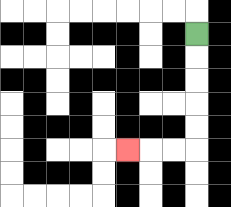{'start': '[8, 1]', 'end': '[5, 6]', 'path_directions': 'D,D,D,D,D,L,L,L', 'path_coordinates': '[[8, 1], [8, 2], [8, 3], [8, 4], [8, 5], [8, 6], [7, 6], [6, 6], [5, 6]]'}